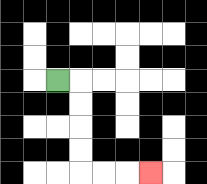{'start': '[2, 3]', 'end': '[6, 7]', 'path_directions': 'R,D,D,D,D,R,R,R', 'path_coordinates': '[[2, 3], [3, 3], [3, 4], [3, 5], [3, 6], [3, 7], [4, 7], [5, 7], [6, 7]]'}